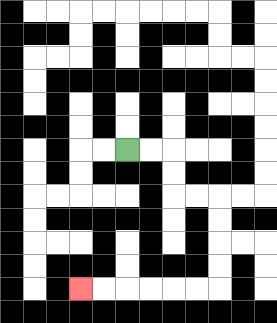{'start': '[5, 6]', 'end': '[3, 12]', 'path_directions': 'R,R,D,D,R,R,D,D,D,D,L,L,L,L,L,L', 'path_coordinates': '[[5, 6], [6, 6], [7, 6], [7, 7], [7, 8], [8, 8], [9, 8], [9, 9], [9, 10], [9, 11], [9, 12], [8, 12], [7, 12], [6, 12], [5, 12], [4, 12], [3, 12]]'}